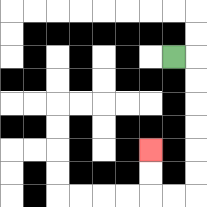{'start': '[7, 2]', 'end': '[6, 6]', 'path_directions': 'R,D,D,D,D,D,D,L,L,U,U', 'path_coordinates': '[[7, 2], [8, 2], [8, 3], [8, 4], [8, 5], [8, 6], [8, 7], [8, 8], [7, 8], [6, 8], [6, 7], [6, 6]]'}